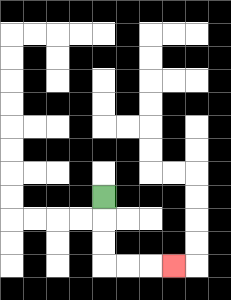{'start': '[4, 8]', 'end': '[7, 11]', 'path_directions': 'D,D,D,R,R,R', 'path_coordinates': '[[4, 8], [4, 9], [4, 10], [4, 11], [5, 11], [6, 11], [7, 11]]'}